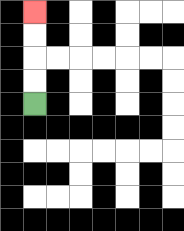{'start': '[1, 4]', 'end': '[1, 0]', 'path_directions': 'U,U,U,U', 'path_coordinates': '[[1, 4], [1, 3], [1, 2], [1, 1], [1, 0]]'}